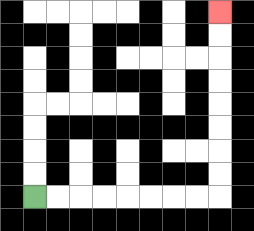{'start': '[1, 8]', 'end': '[9, 0]', 'path_directions': 'R,R,R,R,R,R,R,R,U,U,U,U,U,U,U,U', 'path_coordinates': '[[1, 8], [2, 8], [3, 8], [4, 8], [5, 8], [6, 8], [7, 8], [8, 8], [9, 8], [9, 7], [9, 6], [9, 5], [9, 4], [9, 3], [9, 2], [9, 1], [9, 0]]'}